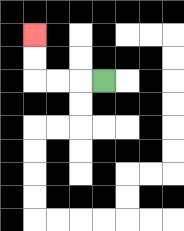{'start': '[4, 3]', 'end': '[1, 1]', 'path_directions': 'L,L,L,U,U', 'path_coordinates': '[[4, 3], [3, 3], [2, 3], [1, 3], [1, 2], [1, 1]]'}